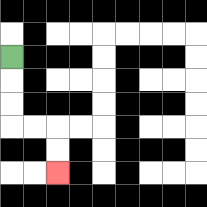{'start': '[0, 2]', 'end': '[2, 7]', 'path_directions': 'D,D,D,R,R,D,D', 'path_coordinates': '[[0, 2], [0, 3], [0, 4], [0, 5], [1, 5], [2, 5], [2, 6], [2, 7]]'}